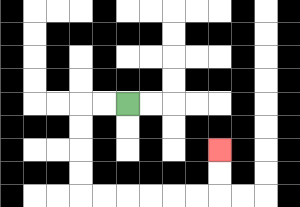{'start': '[5, 4]', 'end': '[9, 6]', 'path_directions': 'L,L,D,D,D,D,R,R,R,R,R,R,U,U', 'path_coordinates': '[[5, 4], [4, 4], [3, 4], [3, 5], [3, 6], [3, 7], [3, 8], [4, 8], [5, 8], [6, 8], [7, 8], [8, 8], [9, 8], [9, 7], [9, 6]]'}